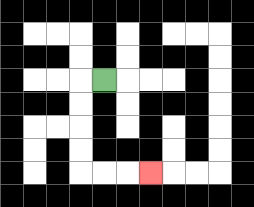{'start': '[4, 3]', 'end': '[6, 7]', 'path_directions': 'L,D,D,D,D,R,R,R', 'path_coordinates': '[[4, 3], [3, 3], [3, 4], [3, 5], [3, 6], [3, 7], [4, 7], [5, 7], [6, 7]]'}